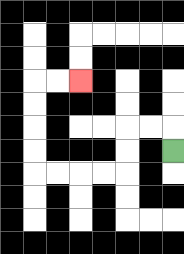{'start': '[7, 6]', 'end': '[3, 3]', 'path_directions': 'U,L,L,D,D,L,L,L,L,U,U,U,U,R,R', 'path_coordinates': '[[7, 6], [7, 5], [6, 5], [5, 5], [5, 6], [5, 7], [4, 7], [3, 7], [2, 7], [1, 7], [1, 6], [1, 5], [1, 4], [1, 3], [2, 3], [3, 3]]'}